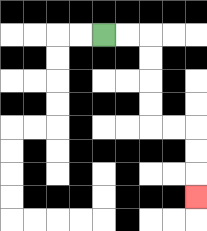{'start': '[4, 1]', 'end': '[8, 8]', 'path_directions': 'R,R,D,D,D,D,R,R,D,D,D', 'path_coordinates': '[[4, 1], [5, 1], [6, 1], [6, 2], [6, 3], [6, 4], [6, 5], [7, 5], [8, 5], [8, 6], [8, 7], [8, 8]]'}